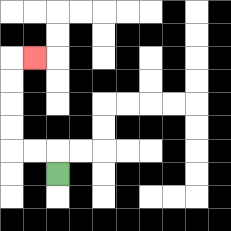{'start': '[2, 7]', 'end': '[1, 2]', 'path_directions': 'U,L,L,U,U,U,U,R', 'path_coordinates': '[[2, 7], [2, 6], [1, 6], [0, 6], [0, 5], [0, 4], [0, 3], [0, 2], [1, 2]]'}